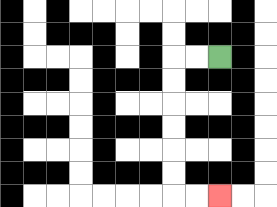{'start': '[9, 2]', 'end': '[9, 8]', 'path_directions': 'L,L,D,D,D,D,D,D,R,R', 'path_coordinates': '[[9, 2], [8, 2], [7, 2], [7, 3], [7, 4], [7, 5], [7, 6], [7, 7], [7, 8], [8, 8], [9, 8]]'}